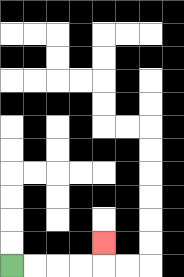{'start': '[0, 11]', 'end': '[4, 10]', 'path_directions': 'R,R,R,R,U', 'path_coordinates': '[[0, 11], [1, 11], [2, 11], [3, 11], [4, 11], [4, 10]]'}